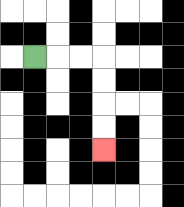{'start': '[1, 2]', 'end': '[4, 6]', 'path_directions': 'R,R,R,D,D,D,D', 'path_coordinates': '[[1, 2], [2, 2], [3, 2], [4, 2], [4, 3], [4, 4], [4, 5], [4, 6]]'}